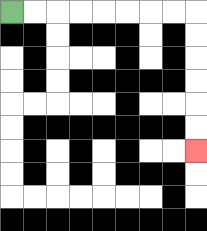{'start': '[0, 0]', 'end': '[8, 6]', 'path_directions': 'R,R,R,R,R,R,R,R,D,D,D,D,D,D', 'path_coordinates': '[[0, 0], [1, 0], [2, 0], [3, 0], [4, 0], [5, 0], [6, 0], [7, 0], [8, 0], [8, 1], [8, 2], [8, 3], [8, 4], [8, 5], [8, 6]]'}